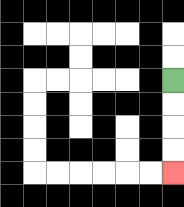{'start': '[7, 3]', 'end': '[7, 7]', 'path_directions': 'D,D,D,D', 'path_coordinates': '[[7, 3], [7, 4], [7, 5], [7, 6], [7, 7]]'}